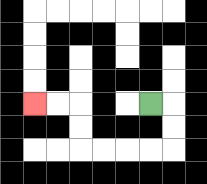{'start': '[6, 4]', 'end': '[1, 4]', 'path_directions': 'R,D,D,L,L,L,L,U,U,L,L', 'path_coordinates': '[[6, 4], [7, 4], [7, 5], [7, 6], [6, 6], [5, 6], [4, 6], [3, 6], [3, 5], [3, 4], [2, 4], [1, 4]]'}